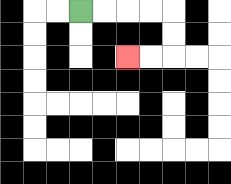{'start': '[3, 0]', 'end': '[5, 2]', 'path_directions': 'R,R,R,R,D,D,L,L', 'path_coordinates': '[[3, 0], [4, 0], [5, 0], [6, 0], [7, 0], [7, 1], [7, 2], [6, 2], [5, 2]]'}